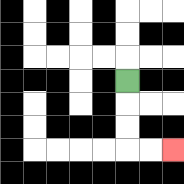{'start': '[5, 3]', 'end': '[7, 6]', 'path_directions': 'D,D,D,R,R', 'path_coordinates': '[[5, 3], [5, 4], [5, 5], [5, 6], [6, 6], [7, 6]]'}